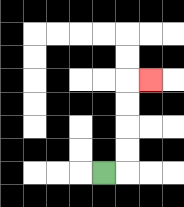{'start': '[4, 7]', 'end': '[6, 3]', 'path_directions': 'R,U,U,U,U,R', 'path_coordinates': '[[4, 7], [5, 7], [5, 6], [5, 5], [5, 4], [5, 3], [6, 3]]'}